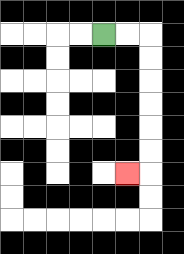{'start': '[4, 1]', 'end': '[5, 7]', 'path_directions': 'R,R,D,D,D,D,D,D,L', 'path_coordinates': '[[4, 1], [5, 1], [6, 1], [6, 2], [6, 3], [6, 4], [6, 5], [6, 6], [6, 7], [5, 7]]'}